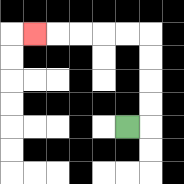{'start': '[5, 5]', 'end': '[1, 1]', 'path_directions': 'R,U,U,U,U,L,L,L,L,L', 'path_coordinates': '[[5, 5], [6, 5], [6, 4], [6, 3], [6, 2], [6, 1], [5, 1], [4, 1], [3, 1], [2, 1], [1, 1]]'}